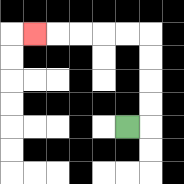{'start': '[5, 5]', 'end': '[1, 1]', 'path_directions': 'R,U,U,U,U,L,L,L,L,L', 'path_coordinates': '[[5, 5], [6, 5], [6, 4], [6, 3], [6, 2], [6, 1], [5, 1], [4, 1], [3, 1], [2, 1], [1, 1]]'}